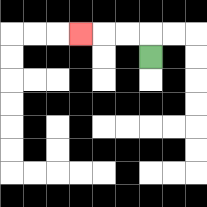{'start': '[6, 2]', 'end': '[3, 1]', 'path_directions': 'U,L,L,L', 'path_coordinates': '[[6, 2], [6, 1], [5, 1], [4, 1], [3, 1]]'}